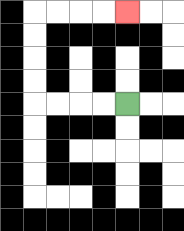{'start': '[5, 4]', 'end': '[5, 0]', 'path_directions': 'L,L,L,L,U,U,U,U,R,R,R,R', 'path_coordinates': '[[5, 4], [4, 4], [3, 4], [2, 4], [1, 4], [1, 3], [1, 2], [1, 1], [1, 0], [2, 0], [3, 0], [4, 0], [5, 0]]'}